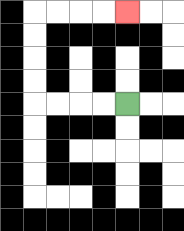{'start': '[5, 4]', 'end': '[5, 0]', 'path_directions': 'L,L,L,L,U,U,U,U,R,R,R,R', 'path_coordinates': '[[5, 4], [4, 4], [3, 4], [2, 4], [1, 4], [1, 3], [1, 2], [1, 1], [1, 0], [2, 0], [3, 0], [4, 0], [5, 0]]'}